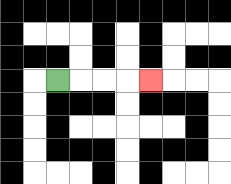{'start': '[2, 3]', 'end': '[6, 3]', 'path_directions': 'R,R,R,R', 'path_coordinates': '[[2, 3], [3, 3], [4, 3], [5, 3], [6, 3]]'}